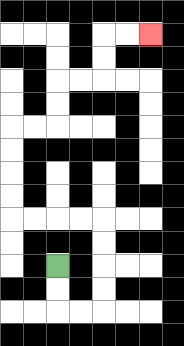{'start': '[2, 11]', 'end': '[6, 1]', 'path_directions': 'D,D,R,R,U,U,U,U,L,L,L,L,U,U,U,U,R,R,U,U,R,R,U,U,R,R', 'path_coordinates': '[[2, 11], [2, 12], [2, 13], [3, 13], [4, 13], [4, 12], [4, 11], [4, 10], [4, 9], [3, 9], [2, 9], [1, 9], [0, 9], [0, 8], [0, 7], [0, 6], [0, 5], [1, 5], [2, 5], [2, 4], [2, 3], [3, 3], [4, 3], [4, 2], [4, 1], [5, 1], [6, 1]]'}